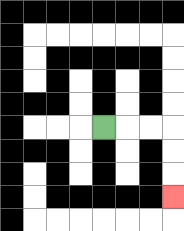{'start': '[4, 5]', 'end': '[7, 8]', 'path_directions': 'R,R,R,D,D,D', 'path_coordinates': '[[4, 5], [5, 5], [6, 5], [7, 5], [7, 6], [7, 7], [7, 8]]'}